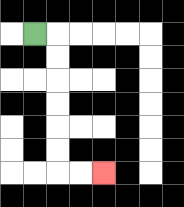{'start': '[1, 1]', 'end': '[4, 7]', 'path_directions': 'R,D,D,D,D,D,D,R,R', 'path_coordinates': '[[1, 1], [2, 1], [2, 2], [2, 3], [2, 4], [2, 5], [2, 6], [2, 7], [3, 7], [4, 7]]'}